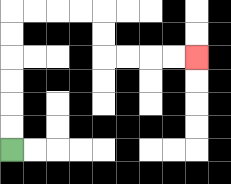{'start': '[0, 6]', 'end': '[8, 2]', 'path_directions': 'U,U,U,U,U,U,R,R,R,R,D,D,R,R,R,R', 'path_coordinates': '[[0, 6], [0, 5], [0, 4], [0, 3], [0, 2], [0, 1], [0, 0], [1, 0], [2, 0], [3, 0], [4, 0], [4, 1], [4, 2], [5, 2], [6, 2], [7, 2], [8, 2]]'}